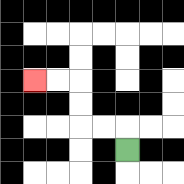{'start': '[5, 6]', 'end': '[1, 3]', 'path_directions': 'U,L,L,U,U,L,L', 'path_coordinates': '[[5, 6], [5, 5], [4, 5], [3, 5], [3, 4], [3, 3], [2, 3], [1, 3]]'}